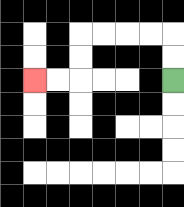{'start': '[7, 3]', 'end': '[1, 3]', 'path_directions': 'U,U,L,L,L,L,D,D,L,L', 'path_coordinates': '[[7, 3], [7, 2], [7, 1], [6, 1], [5, 1], [4, 1], [3, 1], [3, 2], [3, 3], [2, 3], [1, 3]]'}